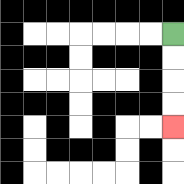{'start': '[7, 1]', 'end': '[7, 5]', 'path_directions': 'D,D,D,D', 'path_coordinates': '[[7, 1], [7, 2], [7, 3], [7, 4], [7, 5]]'}